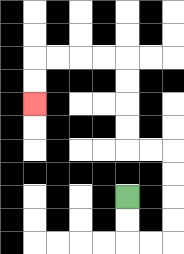{'start': '[5, 8]', 'end': '[1, 4]', 'path_directions': 'D,D,R,R,U,U,U,U,L,L,U,U,U,U,L,L,L,L,D,D', 'path_coordinates': '[[5, 8], [5, 9], [5, 10], [6, 10], [7, 10], [7, 9], [7, 8], [7, 7], [7, 6], [6, 6], [5, 6], [5, 5], [5, 4], [5, 3], [5, 2], [4, 2], [3, 2], [2, 2], [1, 2], [1, 3], [1, 4]]'}